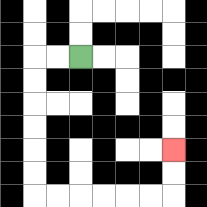{'start': '[3, 2]', 'end': '[7, 6]', 'path_directions': 'L,L,D,D,D,D,D,D,R,R,R,R,R,R,U,U', 'path_coordinates': '[[3, 2], [2, 2], [1, 2], [1, 3], [1, 4], [1, 5], [1, 6], [1, 7], [1, 8], [2, 8], [3, 8], [4, 8], [5, 8], [6, 8], [7, 8], [7, 7], [7, 6]]'}